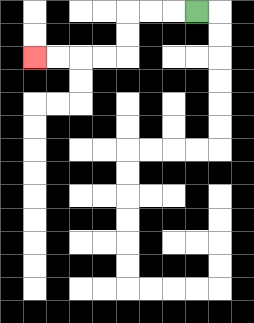{'start': '[8, 0]', 'end': '[1, 2]', 'path_directions': 'L,L,L,D,D,L,L,L,L', 'path_coordinates': '[[8, 0], [7, 0], [6, 0], [5, 0], [5, 1], [5, 2], [4, 2], [3, 2], [2, 2], [1, 2]]'}